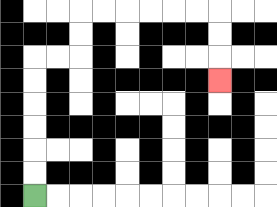{'start': '[1, 8]', 'end': '[9, 3]', 'path_directions': 'U,U,U,U,U,U,R,R,U,U,R,R,R,R,R,R,D,D,D', 'path_coordinates': '[[1, 8], [1, 7], [1, 6], [1, 5], [1, 4], [1, 3], [1, 2], [2, 2], [3, 2], [3, 1], [3, 0], [4, 0], [5, 0], [6, 0], [7, 0], [8, 0], [9, 0], [9, 1], [9, 2], [9, 3]]'}